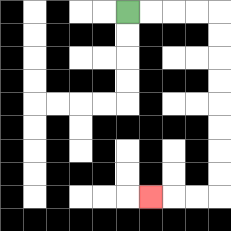{'start': '[5, 0]', 'end': '[6, 8]', 'path_directions': 'R,R,R,R,D,D,D,D,D,D,D,D,L,L,L', 'path_coordinates': '[[5, 0], [6, 0], [7, 0], [8, 0], [9, 0], [9, 1], [9, 2], [9, 3], [9, 4], [9, 5], [9, 6], [9, 7], [9, 8], [8, 8], [7, 8], [6, 8]]'}